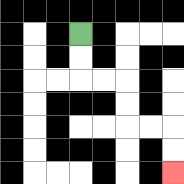{'start': '[3, 1]', 'end': '[7, 7]', 'path_directions': 'D,D,R,R,D,D,R,R,D,D', 'path_coordinates': '[[3, 1], [3, 2], [3, 3], [4, 3], [5, 3], [5, 4], [5, 5], [6, 5], [7, 5], [7, 6], [7, 7]]'}